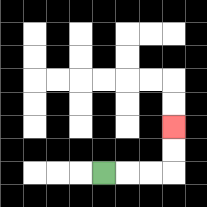{'start': '[4, 7]', 'end': '[7, 5]', 'path_directions': 'R,R,R,U,U', 'path_coordinates': '[[4, 7], [5, 7], [6, 7], [7, 7], [7, 6], [7, 5]]'}